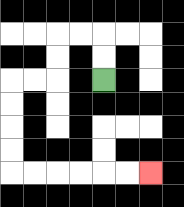{'start': '[4, 3]', 'end': '[6, 7]', 'path_directions': 'U,U,L,L,D,D,L,L,D,D,D,D,R,R,R,R,R,R', 'path_coordinates': '[[4, 3], [4, 2], [4, 1], [3, 1], [2, 1], [2, 2], [2, 3], [1, 3], [0, 3], [0, 4], [0, 5], [0, 6], [0, 7], [1, 7], [2, 7], [3, 7], [4, 7], [5, 7], [6, 7]]'}